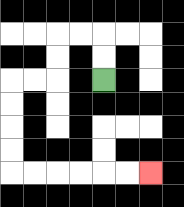{'start': '[4, 3]', 'end': '[6, 7]', 'path_directions': 'U,U,L,L,D,D,L,L,D,D,D,D,R,R,R,R,R,R', 'path_coordinates': '[[4, 3], [4, 2], [4, 1], [3, 1], [2, 1], [2, 2], [2, 3], [1, 3], [0, 3], [0, 4], [0, 5], [0, 6], [0, 7], [1, 7], [2, 7], [3, 7], [4, 7], [5, 7], [6, 7]]'}